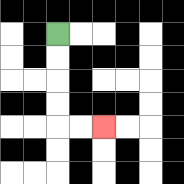{'start': '[2, 1]', 'end': '[4, 5]', 'path_directions': 'D,D,D,D,R,R', 'path_coordinates': '[[2, 1], [2, 2], [2, 3], [2, 4], [2, 5], [3, 5], [4, 5]]'}